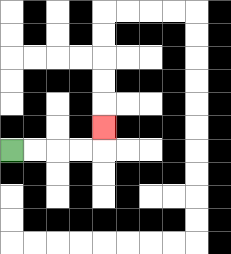{'start': '[0, 6]', 'end': '[4, 5]', 'path_directions': 'R,R,R,R,U', 'path_coordinates': '[[0, 6], [1, 6], [2, 6], [3, 6], [4, 6], [4, 5]]'}